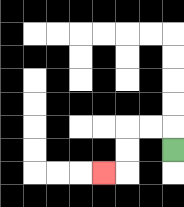{'start': '[7, 6]', 'end': '[4, 7]', 'path_directions': 'U,L,L,D,D,L', 'path_coordinates': '[[7, 6], [7, 5], [6, 5], [5, 5], [5, 6], [5, 7], [4, 7]]'}